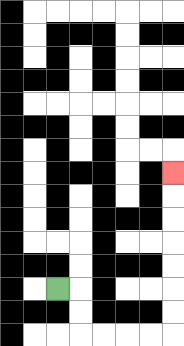{'start': '[2, 12]', 'end': '[7, 7]', 'path_directions': 'R,D,D,R,R,R,R,U,U,U,U,U,U,U', 'path_coordinates': '[[2, 12], [3, 12], [3, 13], [3, 14], [4, 14], [5, 14], [6, 14], [7, 14], [7, 13], [7, 12], [7, 11], [7, 10], [7, 9], [7, 8], [7, 7]]'}